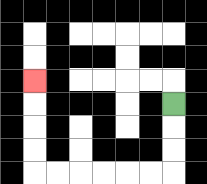{'start': '[7, 4]', 'end': '[1, 3]', 'path_directions': 'D,D,D,L,L,L,L,L,L,U,U,U,U', 'path_coordinates': '[[7, 4], [7, 5], [7, 6], [7, 7], [6, 7], [5, 7], [4, 7], [3, 7], [2, 7], [1, 7], [1, 6], [1, 5], [1, 4], [1, 3]]'}